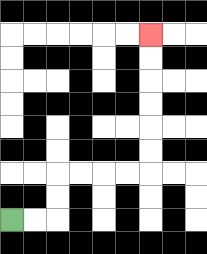{'start': '[0, 9]', 'end': '[6, 1]', 'path_directions': 'R,R,U,U,R,R,R,R,U,U,U,U,U,U', 'path_coordinates': '[[0, 9], [1, 9], [2, 9], [2, 8], [2, 7], [3, 7], [4, 7], [5, 7], [6, 7], [6, 6], [6, 5], [6, 4], [6, 3], [6, 2], [6, 1]]'}